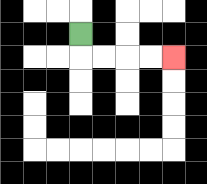{'start': '[3, 1]', 'end': '[7, 2]', 'path_directions': 'D,R,R,R,R', 'path_coordinates': '[[3, 1], [3, 2], [4, 2], [5, 2], [6, 2], [7, 2]]'}